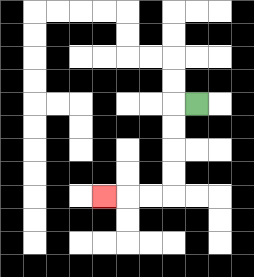{'start': '[8, 4]', 'end': '[4, 8]', 'path_directions': 'L,D,D,D,D,L,L,L', 'path_coordinates': '[[8, 4], [7, 4], [7, 5], [7, 6], [7, 7], [7, 8], [6, 8], [5, 8], [4, 8]]'}